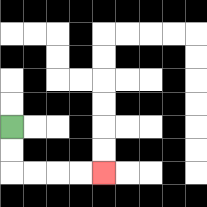{'start': '[0, 5]', 'end': '[4, 7]', 'path_directions': 'D,D,R,R,R,R', 'path_coordinates': '[[0, 5], [0, 6], [0, 7], [1, 7], [2, 7], [3, 7], [4, 7]]'}